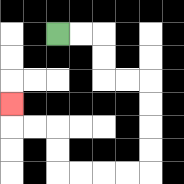{'start': '[2, 1]', 'end': '[0, 4]', 'path_directions': 'R,R,D,D,R,R,D,D,D,D,L,L,L,L,U,U,L,L,U', 'path_coordinates': '[[2, 1], [3, 1], [4, 1], [4, 2], [4, 3], [5, 3], [6, 3], [6, 4], [6, 5], [6, 6], [6, 7], [5, 7], [4, 7], [3, 7], [2, 7], [2, 6], [2, 5], [1, 5], [0, 5], [0, 4]]'}